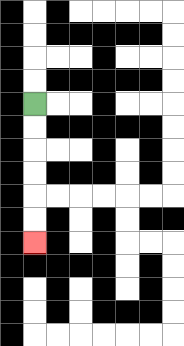{'start': '[1, 4]', 'end': '[1, 10]', 'path_directions': 'D,D,D,D,D,D', 'path_coordinates': '[[1, 4], [1, 5], [1, 6], [1, 7], [1, 8], [1, 9], [1, 10]]'}